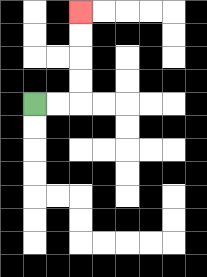{'start': '[1, 4]', 'end': '[3, 0]', 'path_directions': 'R,R,U,U,U,U', 'path_coordinates': '[[1, 4], [2, 4], [3, 4], [3, 3], [3, 2], [3, 1], [3, 0]]'}